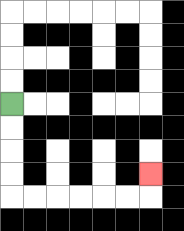{'start': '[0, 4]', 'end': '[6, 7]', 'path_directions': 'D,D,D,D,R,R,R,R,R,R,U', 'path_coordinates': '[[0, 4], [0, 5], [0, 6], [0, 7], [0, 8], [1, 8], [2, 8], [3, 8], [4, 8], [5, 8], [6, 8], [6, 7]]'}